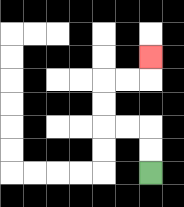{'start': '[6, 7]', 'end': '[6, 2]', 'path_directions': 'U,U,L,L,U,U,R,R,U', 'path_coordinates': '[[6, 7], [6, 6], [6, 5], [5, 5], [4, 5], [4, 4], [4, 3], [5, 3], [6, 3], [6, 2]]'}